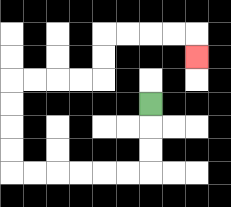{'start': '[6, 4]', 'end': '[8, 2]', 'path_directions': 'D,D,D,L,L,L,L,L,L,U,U,U,U,R,R,R,R,U,U,R,R,R,R,D', 'path_coordinates': '[[6, 4], [6, 5], [6, 6], [6, 7], [5, 7], [4, 7], [3, 7], [2, 7], [1, 7], [0, 7], [0, 6], [0, 5], [0, 4], [0, 3], [1, 3], [2, 3], [3, 3], [4, 3], [4, 2], [4, 1], [5, 1], [6, 1], [7, 1], [8, 1], [8, 2]]'}